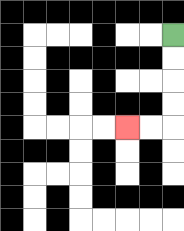{'start': '[7, 1]', 'end': '[5, 5]', 'path_directions': 'D,D,D,D,L,L', 'path_coordinates': '[[7, 1], [7, 2], [7, 3], [7, 4], [7, 5], [6, 5], [5, 5]]'}